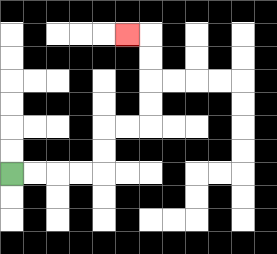{'start': '[0, 7]', 'end': '[5, 1]', 'path_directions': 'R,R,R,R,U,U,R,R,U,U,U,U,L', 'path_coordinates': '[[0, 7], [1, 7], [2, 7], [3, 7], [4, 7], [4, 6], [4, 5], [5, 5], [6, 5], [6, 4], [6, 3], [6, 2], [6, 1], [5, 1]]'}